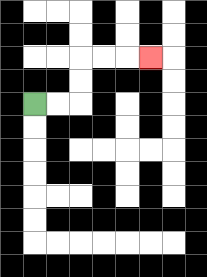{'start': '[1, 4]', 'end': '[6, 2]', 'path_directions': 'R,R,U,U,R,R,R', 'path_coordinates': '[[1, 4], [2, 4], [3, 4], [3, 3], [3, 2], [4, 2], [5, 2], [6, 2]]'}